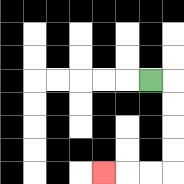{'start': '[6, 3]', 'end': '[4, 7]', 'path_directions': 'R,D,D,D,D,L,L,L', 'path_coordinates': '[[6, 3], [7, 3], [7, 4], [7, 5], [7, 6], [7, 7], [6, 7], [5, 7], [4, 7]]'}